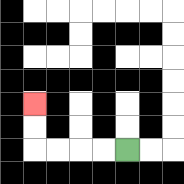{'start': '[5, 6]', 'end': '[1, 4]', 'path_directions': 'L,L,L,L,U,U', 'path_coordinates': '[[5, 6], [4, 6], [3, 6], [2, 6], [1, 6], [1, 5], [1, 4]]'}